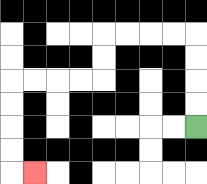{'start': '[8, 5]', 'end': '[1, 7]', 'path_directions': 'U,U,U,U,L,L,L,L,D,D,L,L,L,L,D,D,D,D,R', 'path_coordinates': '[[8, 5], [8, 4], [8, 3], [8, 2], [8, 1], [7, 1], [6, 1], [5, 1], [4, 1], [4, 2], [4, 3], [3, 3], [2, 3], [1, 3], [0, 3], [0, 4], [0, 5], [0, 6], [0, 7], [1, 7]]'}